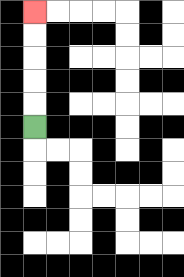{'start': '[1, 5]', 'end': '[1, 0]', 'path_directions': 'U,U,U,U,U', 'path_coordinates': '[[1, 5], [1, 4], [1, 3], [1, 2], [1, 1], [1, 0]]'}